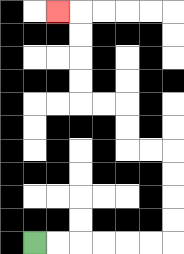{'start': '[1, 10]', 'end': '[2, 0]', 'path_directions': 'R,R,R,R,R,R,U,U,U,U,L,L,U,U,L,L,U,U,U,U,L', 'path_coordinates': '[[1, 10], [2, 10], [3, 10], [4, 10], [5, 10], [6, 10], [7, 10], [7, 9], [7, 8], [7, 7], [7, 6], [6, 6], [5, 6], [5, 5], [5, 4], [4, 4], [3, 4], [3, 3], [3, 2], [3, 1], [3, 0], [2, 0]]'}